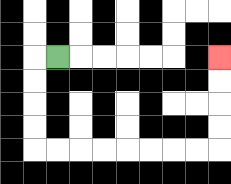{'start': '[2, 2]', 'end': '[9, 2]', 'path_directions': 'L,D,D,D,D,R,R,R,R,R,R,R,R,U,U,U,U', 'path_coordinates': '[[2, 2], [1, 2], [1, 3], [1, 4], [1, 5], [1, 6], [2, 6], [3, 6], [4, 6], [5, 6], [6, 6], [7, 6], [8, 6], [9, 6], [9, 5], [9, 4], [9, 3], [9, 2]]'}